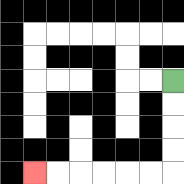{'start': '[7, 3]', 'end': '[1, 7]', 'path_directions': 'D,D,D,D,L,L,L,L,L,L', 'path_coordinates': '[[7, 3], [7, 4], [7, 5], [7, 6], [7, 7], [6, 7], [5, 7], [4, 7], [3, 7], [2, 7], [1, 7]]'}